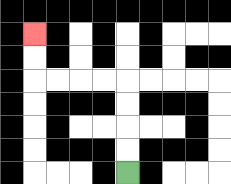{'start': '[5, 7]', 'end': '[1, 1]', 'path_directions': 'U,U,U,U,L,L,L,L,U,U', 'path_coordinates': '[[5, 7], [5, 6], [5, 5], [5, 4], [5, 3], [4, 3], [3, 3], [2, 3], [1, 3], [1, 2], [1, 1]]'}